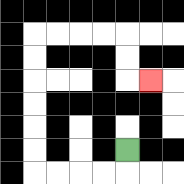{'start': '[5, 6]', 'end': '[6, 3]', 'path_directions': 'D,L,L,L,L,U,U,U,U,U,U,R,R,R,R,D,D,R', 'path_coordinates': '[[5, 6], [5, 7], [4, 7], [3, 7], [2, 7], [1, 7], [1, 6], [1, 5], [1, 4], [1, 3], [1, 2], [1, 1], [2, 1], [3, 1], [4, 1], [5, 1], [5, 2], [5, 3], [6, 3]]'}